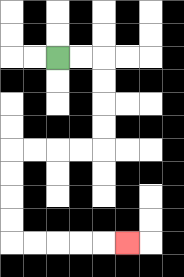{'start': '[2, 2]', 'end': '[5, 10]', 'path_directions': 'R,R,D,D,D,D,L,L,L,L,D,D,D,D,R,R,R,R,R', 'path_coordinates': '[[2, 2], [3, 2], [4, 2], [4, 3], [4, 4], [4, 5], [4, 6], [3, 6], [2, 6], [1, 6], [0, 6], [0, 7], [0, 8], [0, 9], [0, 10], [1, 10], [2, 10], [3, 10], [4, 10], [5, 10]]'}